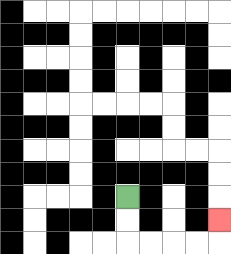{'start': '[5, 8]', 'end': '[9, 9]', 'path_directions': 'D,D,R,R,R,R,U', 'path_coordinates': '[[5, 8], [5, 9], [5, 10], [6, 10], [7, 10], [8, 10], [9, 10], [9, 9]]'}